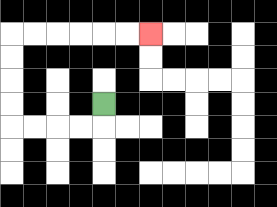{'start': '[4, 4]', 'end': '[6, 1]', 'path_directions': 'D,L,L,L,L,U,U,U,U,R,R,R,R,R,R', 'path_coordinates': '[[4, 4], [4, 5], [3, 5], [2, 5], [1, 5], [0, 5], [0, 4], [0, 3], [0, 2], [0, 1], [1, 1], [2, 1], [3, 1], [4, 1], [5, 1], [6, 1]]'}